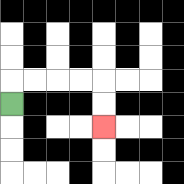{'start': '[0, 4]', 'end': '[4, 5]', 'path_directions': 'U,R,R,R,R,D,D', 'path_coordinates': '[[0, 4], [0, 3], [1, 3], [2, 3], [3, 3], [4, 3], [4, 4], [4, 5]]'}